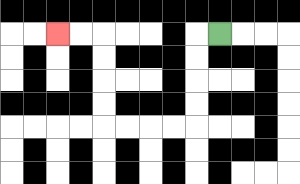{'start': '[9, 1]', 'end': '[2, 1]', 'path_directions': 'L,D,D,D,D,L,L,L,L,U,U,U,U,L,L', 'path_coordinates': '[[9, 1], [8, 1], [8, 2], [8, 3], [8, 4], [8, 5], [7, 5], [6, 5], [5, 5], [4, 5], [4, 4], [4, 3], [4, 2], [4, 1], [3, 1], [2, 1]]'}